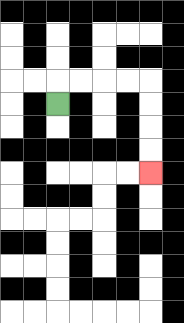{'start': '[2, 4]', 'end': '[6, 7]', 'path_directions': 'U,R,R,R,R,D,D,D,D', 'path_coordinates': '[[2, 4], [2, 3], [3, 3], [4, 3], [5, 3], [6, 3], [6, 4], [6, 5], [6, 6], [6, 7]]'}